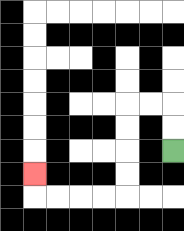{'start': '[7, 6]', 'end': '[1, 7]', 'path_directions': 'U,U,L,L,D,D,D,D,L,L,L,L,U', 'path_coordinates': '[[7, 6], [7, 5], [7, 4], [6, 4], [5, 4], [5, 5], [5, 6], [5, 7], [5, 8], [4, 8], [3, 8], [2, 8], [1, 8], [1, 7]]'}